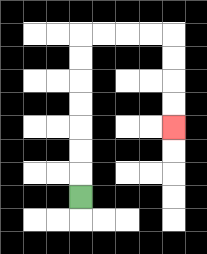{'start': '[3, 8]', 'end': '[7, 5]', 'path_directions': 'U,U,U,U,U,U,U,R,R,R,R,D,D,D,D', 'path_coordinates': '[[3, 8], [3, 7], [3, 6], [3, 5], [3, 4], [3, 3], [3, 2], [3, 1], [4, 1], [5, 1], [6, 1], [7, 1], [7, 2], [7, 3], [7, 4], [7, 5]]'}